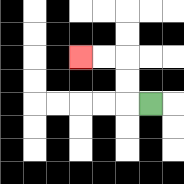{'start': '[6, 4]', 'end': '[3, 2]', 'path_directions': 'L,U,U,L,L', 'path_coordinates': '[[6, 4], [5, 4], [5, 3], [5, 2], [4, 2], [3, 2]]'}